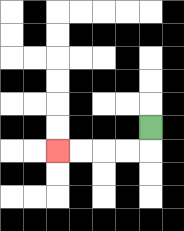{'start': '[6, 5]', 'end': '[2, 6]', 'path_directions': 'D,L,L,L,L', 'path_coordinates': '[[6, 5], [6, 6], [5, 6], [4, 6], [3, 6], [2, 6]]'}